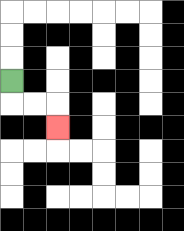{'start': '[0, 3]', 'end': '[2, 5]', 'path_directions': 'D,R,R,D', 'path_coordinates': '[[0, 3], [0, 4], [1, 4], [2, 4], [2, 5]]'}